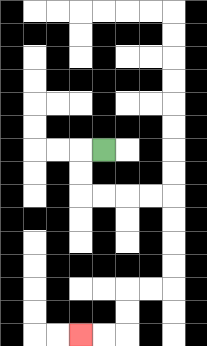{'start': '[4, 6]', 'end': '[3, 14]', 'path_directions': 'L,D,D,R,R,R,R,D,D,D,D,L,L,D,D,L,L', 'path_coordinates': '[[4, 6], [3, 6], [3, 7], [3, 8], [4, 8], [5, 8], [6, 8], [7, 8], [7, 9], [7, 10], [7, 11], [7, 12], [6, 12], [5, 12], [5, 13], [5, 14], [4, 14], [3, 14]]'}